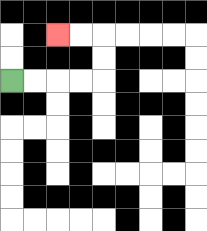{'start': '[0, 3]', 'end': '[2, 1]', 'path_directions': 'R,R,R,R,U,U,L,L', 'path_coordinates': '[[0, 3], [1, 3], [2, 3], [3, 3], [4, 3], [4, 2], [4, 1], [3, 1], [2, 1]]'}